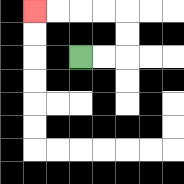{'start': '[3, 2]', 'end': '[1, 0]', 'path_directions': 'R,R,U,U,L,L,L,L', 'path_coordinates': '[[3, 2], [4, 2], [5, 2], [5, 1], [5, 0], [4, 0], [3, 0], [2, 0], [1, 0]]'}